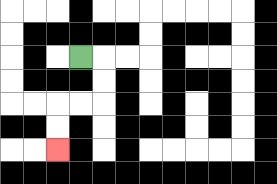{'start': '[3, 2]', 'end': '[2, 6]', 'path_directions': 'R,D,D,L,L,D,D', 'path_coordinates': '[[3, 2], [4, 2], [4, 3], [4, 4], [3, 4], [2, 4], [2, 5], [2, 6]]'}